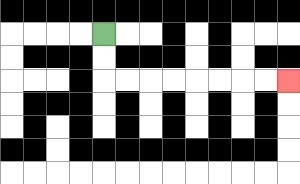{'start': '[4, 1]', 'end': '[12, 3]', 'path_directions': 'D,D,R,R,R,R,R,R,R,R', 'path_coordinates': '[[4, 1], [4, 2], [4, 3], [5, 3], [6, 3], [7, 3], [8, 3], [9, 3], [10, 3], [11, 3], [12, 3]]'}